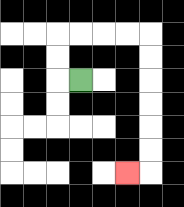{'start': '[3, 3]', 'end': '[5, 7]', 'path_directions': 'L,U,U,R,R,R,R,D,D,D,D,D,D,L', 'path_coordinates': '[[3, 3], [2, 3], [2, 2], [2, 1], [3, 1], [4, 1], [5, 1], [6, 1], [6, 2], [6, 3], [6, 4], [6, 5], [6, 6], [6, 7], [5, 7]]'}